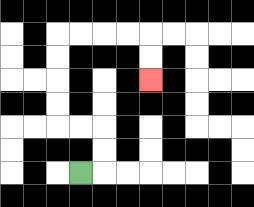{'start': '[3, 7]', 'end': '[6, 3]', 'path_directions': 'R,U,U,L,L,U,U,U,U,R,R,R,R,D,D', 'path_coordinates': '[[3, 7], [4, 7], [4, 6], [4, 5], [3, 5], [2, 5], [2, 4], [2, 3], [2, 2], [2, 1], [3, 1], [4, 1], [5, 1], [6, 1], [6, 2], [6, 3]]'}